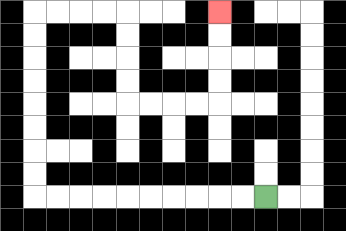{'start': '[11, 8]', 'end': '[9, 0]', 'path_directions': 'L,L,L,L,L,L,L,L,L,L,U,U,U,U,U,U,U,U,R,R,R,R,D,D,D,D,R,R,R,R,U,U,U,U', 'path_coordinates': '[[11, 8], [10, 8], [9, 8], [8, 8], [7, 8], [6, 8], [5, 8], [4, 8], [3, 8], [2, 8], [1, 8], [1, 7], [1, 6], [1, 5], [1, 4], [1, 3], [1, 2], [1, 1], [1, 0], [2, 0], [3, 0], [4, 0], [5, 0], [5, 1], [5, 2], [5, 3], [5, 4], [6, 4], [7, 4], [8, 4], [9, 4], [9, 3], [9, 2], [9, 1], [9, 0]]'}